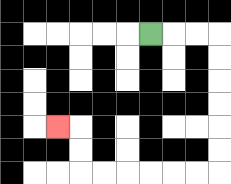{'start': '[6, 1]', 'end': '[2, 5]', 'path_directions': 'R,R,R,D,D,D,D,D,D,L,L,L,L,L,L,U,U,L', 'path_coordinates': '[[6, 1], [7, 1], [8, 1], [9, 1], [9, 2], [9, 3], [9, 4], [9, 5], [9, 6], [9, 7], [8, 7], [7, 7], [6, 7], [5, 7], [4, 7], [3, 7], [3, 6], [3, 5], [2, 5]]'}